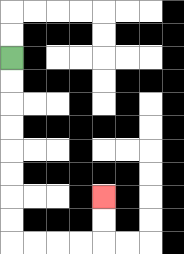{'start': '[0, 2]', 'end': '[4, 8]', 'path_directions': 'D,D,D,D,D,D,D,D,R,R,R,R,U,U', 'path_coordinates': '[[0, 2], [0, 3], [0, 4], [0, 5], [0, 6], [0, 7], [0, 8], [0, 9], [0, 10], [1, 10], [2, 10], [3, 10], [4, 10], [4, 9], [4, 8]]'}